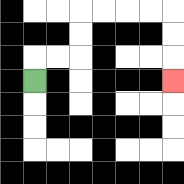{'start': '[1, 3]', 'end': '[7, 3]', 'path_directions': 'U,R,R,U,U,R,R,R,R,D,D,D', 'path_coordinates': '[[1, 3], [1, 2], [2, 2], [3, 2], [3, 1], [3, 0], [4, 0], [5, 0], [6, 0], [7, 0], [7, 1], [7, 2], [7, 3]]'}